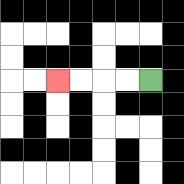{'start': '[6, 3]', 'end': '[2, 3]', 'path_directions': 'L,L,L,L', 'path_coordinates': '[[6, 3], [5, 3], [4, 3], [3, 3], [2, 3]]'}